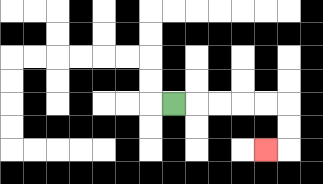{'start': '[7, 4]', 'end': '[11, 6]', 'path_directions': 'R,R,R,R,R,D,D,L', 'path_coordinates': '[[7, 4], [8, 4], [9, 4], [10, 4], [11, 4], [12, 4], [12, 5], [12, 6], [11, 6]]'}